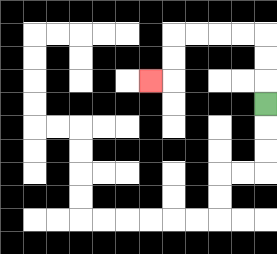{'start': '[11, 4]', 'end': '[6, 3]', 'path_directions': 'U,U,U,L,L,L,L,D,D,L', 'path_coordinates': '[[11, 4], [11, 3], [11, 2], [11, 1], [10, 1], [9, 1], [8, 1], [7, 1], [7, 2], [7, 3], [6, 3]]'}